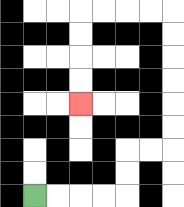{'start': '[1, 8]', 'end': '[3, 4]', 'path_directions': 'R,R,R,R,U,U,R,R,U,U,U,U,U,U,L,L,L,L,D,D,D,D', 'path_coordinates': '[[1, 8], [2, 8], [3, 8], [4, 8], [5, 8], [5, 7], [5, 6], [6, 6], [7, 6], [7, 5], [7, 4], [7, 3], [7, 2], [7, 1], [7, 0], [6, 0], [5, 0], [4, 0], [3, 0], [3, 1], [3, 2], [3, 3], [3, 4]]'}